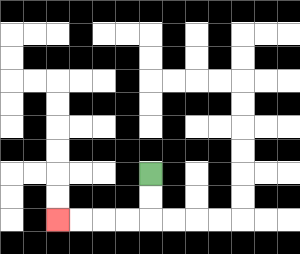{'start': '[6, 7]', 'end': '[2, 9]', 'path_directions': 'D,D,L,L,L,L', 'path_coordinates': '[[6, 7], [6, 8], [6, 9], [5, 9], [4, 9], [3, 9], [2, 9]]'}